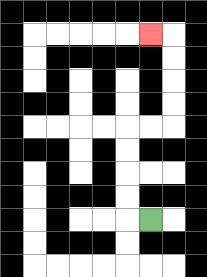{'start': '[6, 9]', 'end': '[6, 1]', 'path_directions': 'L,U,U,U,U,R,R,U,U,U,U,L', 'path_coordinates': '[[6, 9], [5, 9], [5, 8], [5, 7], [5, 6], [5, 5], [6, 5], [7, 5], [7, 4], [7, 3], [7, 2], [7, 1], [6, 1]]'}